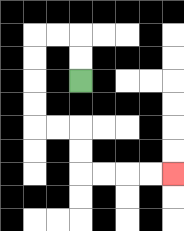{'start': '[3, 3]', 'end': '[7, 7]', 'path_directions': 'U,U,L,L,D,D,D,D,R,R,D,D,R,R,R,R', 'path_coordinates': '[[3, 3], [3, 2], [3, 1], [2, 1], [1, 1], [1, 2], [1, 3], [1, 4], [1, 5], [2, 5], [3, 5], [3, 6], [3, 7], [4, 7], [5, 7], [6, 7], [7, 7]]'}